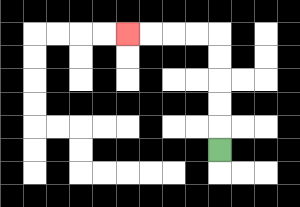{'start': '[9, 6]', 'end': '[5, 1]', 'path_directions': 'U,U,U,U,U,L,L,L,L', 'path_coordinates': '[[9, 6], [9, 5], [9, 4], [9, 3], [9, 2], [9, 1], [8, 1], [7, 1], [6, 1], [5, 1]]'}